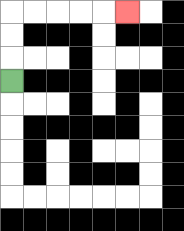{'start': '[0, 3]', 'end': '[5, 0]', 'path_directions': 'U,U,U,R,R,R,R,R', 'path_coordinates': '[[0, 3], [0, 2], [0, 1], [0, 0], [1, 0], [2, 0], [3, 0], [4, 0], [5, 0]]'}